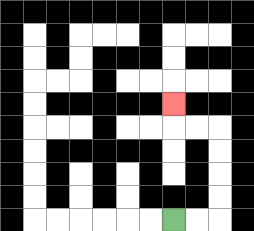{'start': '[7, 9]', 'end': '[7, 4]', 'path_directions': 'R,R,U,U,U,U,L,L,U', 'path_coordinates': '[[7, 9], [8, 9], [9, 9], [9, 8], [9, 7], [9, 6], [9, 5], [8, 5], [7, 5], [7, 4]]'}